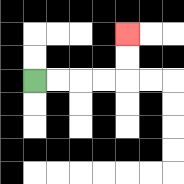{'start': '[1, 3]', 'end': '[5, 1]', 'path_directions': 'R,R,R,R,U,U', 'path_coordinates': '[[1, 3], [2, 3], [3, 3], [4, 3], [5, 3], [5, 2], [5, 1]]'}